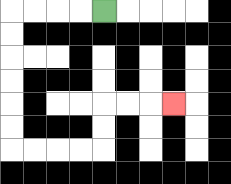{'start': '[4, 0]', 'end': '[7, 4]', 'path_directions': 'L,L,L,L,D,D,D,D,D,D,R,R,R,R,U,U,R,R,R', 'path_coordinates': '[[4, 0], [3, 0], [2, 0], [1, 0], [0, 0], [0, 1], [0, 2], [0, 3], [0, 4], [0, 5], [0, 6], [1, 6], [2, 6], [3, 6], [4, 6], [4, 5], [4, 4], [5, 4], [6, 4], [7, 4]]'}